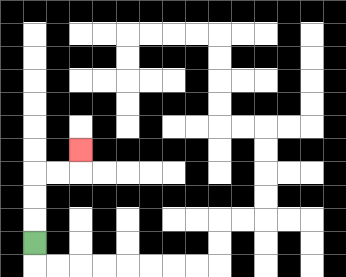{'start': '[1, 10]', 'end': '[3, 6]', 'path_directions': 'U,U,U,R,R,U', 'path_coordinates': '[[1, 10], [1, 9], [1, 8], [1, 7], [2, 7], [3, 7], [3, 6]]'}